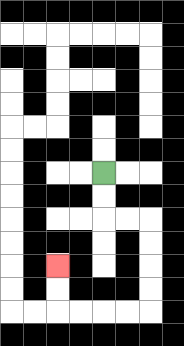{'start': '[4, 7]', 'end': '[2, 11]', 'path_directions': 'D,D,R,R,D,D,D,D,L,L,L,L,U,U', 'path_coordinates': '[[4, 7], [4, 8], [4, 9], [5, 9], [6, 9], [6, 10], [6, 11], [6, 12], [6, 13], [5, 13], [4, 13], [3, 13], [2, 13], [2, 12], [2, 11]]'}